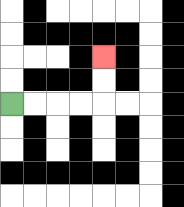{'start': '[0, 4]', 'end': '[4, 2]', 'path_directions': 'R,R,R,R,U,U', 'path_coordinates': '[[0, 4], [1, 4], [2, 4], [3, 4], [4, 4], [4, 3], [4, 2]]'}